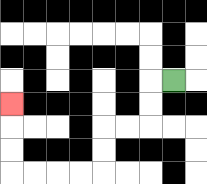{'start': '[7, 3]', 'end': '[0, 4]', 'path_directions': 'L,D,D,L,L,D,D,L,L,L,L,U,U,U', 'path_coordinates': '[[7, 3], [6, 3], [6, 4], [6, 5], [5, 5], [4, 5], [4, 6], [4, 7], [3, 7], [2, 7], [1, 7], [0, 7], [0, 6], [0, 5], [0, 4]]'}